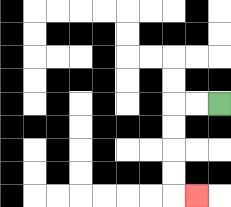{'start': '[9, 4]', 'end': '[8, 8]', 'path_directions': 'L,L,D,D,D,D,R', 'path_coordinates': '[[9, 4], [8, 4], [7, 4], [7, 5], [7, 6], [7, 7], [7, 8], [8, 8]]'}